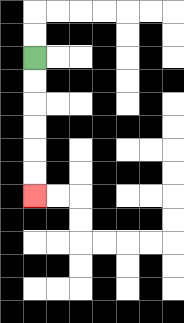{'start': '[1, 2]', 'end': '[1, 8]', 'path_directions': 'D,D,D,D,D,D', 'path_coordinates': '[[1, 2], [1, 3], [1, 4], [1, 5], [1, 6], [1, 7], [1, 8]]'}